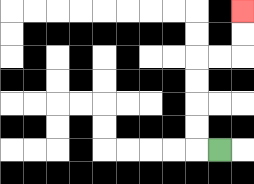{'start': '[9, 6]', 'end': '[10, 0]', 'path_directions': 'L,U,U,U,U,R,R,U,U', 'path_coordinates': '[[9, 6], [8, 6], [8, 5], [8, 4], [8, 3], [8, 2], [9, 2], [10, 2], [10, 1], [10, 0]]'}